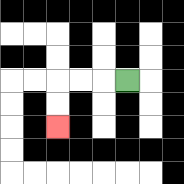{'start': '[5, 3]', 'end': '[2, 5]', 'path_directions': 'L,L,L,D,D', 'path_coordinates': '[[5, 3], [4, 3], [3, 3], [2, 3], [2, 4], [2, 5]]'}